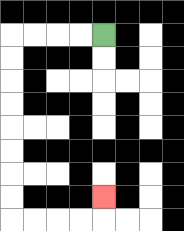{'start': '[4, 1]', 'end': '[4, 8]', 'path_directions': 'L,L,L,L,D,D,D,D,D,D,D,D,R,R,R,R,U', 'path_coordinates': '[[4, 1], [3, 1], [2, 1], [1, 1], [0, 1], [0, 2], [0, 3], [0, 4], [0, 5], [0, 6], [0, 7], [0, 8], [0, 9], [1, 9], [2, 9], [3, 9], [4, 9], [4, 8]]'}